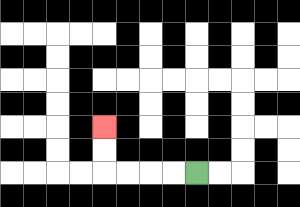{'start': '[8, 7]', 'end': '[4, 5]', 'path_directions': 'L,L,L,L,U,U', 'path_coordinates': '[[8, 7], [7, 7], [6, 7], [5, 7], [4, 7], [4, 6], [4, 5]]'}